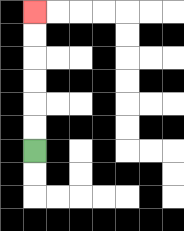{'start': '[1, 6]', 'end': '[1, 0]', 'path_directions': 'U,U,U,U,U,U', 'path_coordinates': '[[1, 6], [1, 5], [1, 4], [1, 3], [1, 2], [1, 1], [1, 0]]'}